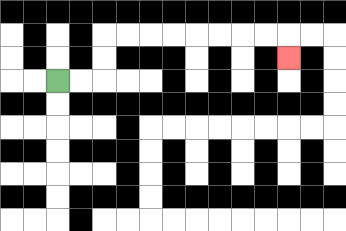{'start': '[2, 3]', 'end': '[12, 2]', 'path_directions': 'R,R,U,U,R,R,R,R,R,R,R,R,D', 'path_coordinates': '[[2, 3], [3, 3], [4, 3], [4, 2], [4, 1], [5, 1], [6, 1], [7, 1], [8, 1], [9, 1], [10, 1], [11, 1], [12, 1], [12, 2]]'}